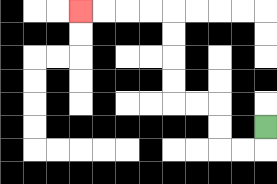{'start': '[11, 5]', 'end': '[3, 0]', 'path_directions': 'D,L,L,U,U,L,L,U,U,U,U,L,L,L,L', 'path_coordinates': '[[11, 5], [11, 6], [10, 6], [9, 6], [9, 5], [9, 4], [8, 4], [7, 4], [7, 3], [7, 2], [7, 1], [7, 0], [6, 0], [5, 0], [4, 0], [3, 0]]'}